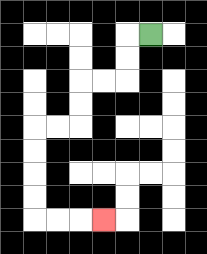{'start': '[6, 1]', 'end': '[4, 9]', 'path_directions': 'L,D,D,L,L,D,D,L,L,D,D,D,D,R,R,R', 'path_coordinates': '[[6, 1], [5, 1], [5, 2], [5, 3], [4, 3], [3, 3], [3, 4], [3, 5], [2, 5], [1, 5], [1, 6], [1, 7], [1, 8], [1, 9], [2, 9], [3, 9], [4, 9]]'}